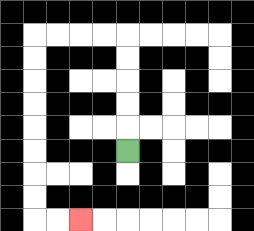{'start': '[5, 6]', 'end': '[3, 9]', 'path_directions': 'U,U,U,U,U,L,L,L,L,D,D,D,D,D,D,D,D,R,R', 'path_coordinates': '[[5, 6], [5, 5], [5, 4], [5, 3], [5, 2], [5, 1], [4, 1], [3, 1], [2, 1], [1, 1], [1, 2], [1, 3], [1, 4], [1, 5], [1, 6], [1, 7], [1, 8], [1, 9], [2, 9], [3, 9]]'}